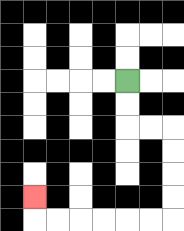{'start': '[5, 3]', 'end': '[1, 8]', 'path_directions': 'D,D,R,R,D,D,D,D,L,L,L,L,L,L,U', 'path_coordinates': '[[5, 3], [5, 4], [5, 5], [6, 5], [7, 5], [7, 6], [7, 7], [7, 8], [7, 9], [6, 9], [5, 9], [4, 9], [3, 9], [2, 9], [1, 9], [1, 8]]'}